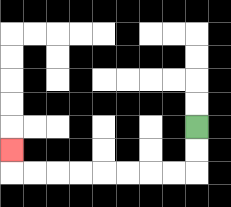{'start': '[8, 5]', 'end': '[0, 6]', 'path_directions': 'D,D,L,L,L,L,L,L,L,L,U', 'path_coordinates': '[[8, 5], [8, 6], [8, 7], [7, 7], [6, 7], [5, 7], [4, 7], [3, 7], [2, 7], [1, 7], [0, 7], [0, 6]]'}